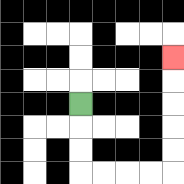{'start': '[3, 4]', 'end': '[7, 2]', 'path_directions': 'D,D,D,R,R,R,R,U,U,U,U,U', 'path_coordinates': '[[3, 4], [3, 5], [3, 6], [3, 7], [4, 7], [5, 7], [6, 7], [7, 7], [7, 6], [7, 5], [7, 4], [7, 3], [7, 2]]'}